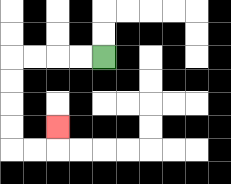{'start': '[4, 2]', 'end': '[2, 5]', 'path_directions': 'L,L,L,L,D,D,D,D,R,R,U', 'path_coordinates': '[[4, 2], [3, 2], [2, 2], [1, 2], [0, 2], [0, 3], [0, 4], [0, 5], [0, 6], [1, 6], [2, 6], [2, 5]]'}